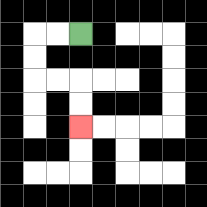{'start': '[3, 1]', 'end': '[3, 5]', 'path_directions': 'L,L,D,D,R,R,D,D', 'path_coordinates': '[[3, 1], [2, 1], [1, 1], [1, 2], [1, 3], [2, 3], [3, 3], [3, 4], [3, 5]]'}